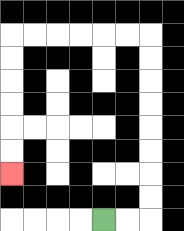{'start': '[4, 9]', 'end': '[0, 7]', 'path_directions': 'R,R,U,U,U,U,U,U,U,U,L,L,L,L,L,L,D,D,D,D,D,D', 'path_coordinates': '[[4, 9], [5, 9], [6, 9], [6, 8], [6, 7], [6, 6], [6, 5], [6, 4], [6, 3], [6, 2], [6, 1], [5, 1], [4, 1], [3, 1], [2, 1], [1, 1], [0, 1], [0, 2], [0, 3], [0, 4], [0, 5], [0, 6], [0, 7]]'}